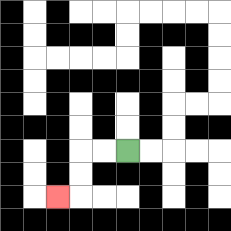{'start': '[5, 6]', 'end': '[2, 8]', 'path_directions': 'L,L,D,D,L', 'path_coordinates': '[[5, 6], [4, 6], [3, 6], [3, 7], [3, 8], [2, 8]]'}